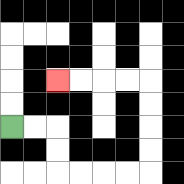{'start': '[0, 5]', 'end': '[2, 3]', 'path_directions': 'R,R,D,D,R,R,R,R,U,U,U,U,L,L,L,L', 'path_coordinates': '[[0, 5], [1, 5], [2, 5], [2, 6], [2, 7], [3, 7], [4, 7], [5, 7], [6, 7], [6, 6], [6, 5], [6, 4], [6, 3], [5, 3], [4, 3], [3, 3], [2, 3]]'}